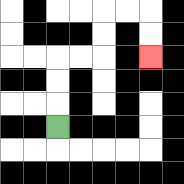{'start': '[2, 5]', 'end': '[6, 2]', 'path_directions': 'U,U,U,R,R,U,U,R,R,D,D', 'path_coordinates': '[[2, 5], [2, 4], [2, 3], [2, 2], [3, 2], [4, 2], [4, 1], [4, 0], [5, 0], [6, 0], [6, 1], [6, 2]]'}